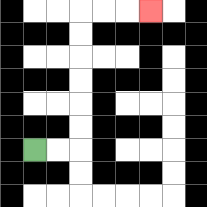{'start': '[1, 6]', 'end': '[6, 0]', 'path_directions': 'R,R,U,U,U,U,U,U,R,R,R', 'path_coordinates': '[[1, 6], [2, 6], [3, 6], [3, 5], [3, 4], [3, 3], [3, 2], [3, 1], [3, 0], [4, 0], [5, 0], [6, 0]]'}